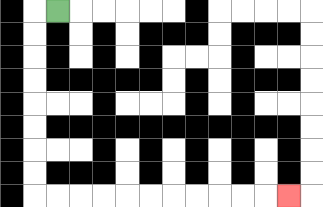{'start': '[2, 0]', 'end': '[12, 8]', 'path_directions': 'L,D,D,D,D,D,D,D,D,R,R,R,R,R,R,R,R,R,R,R', 'path_coordinates': '[[2, 0], [1, 0], [1, 1], [1, 2], [1, 3], [1, 4], [1, 5], [1, 6], [1, 7], [1, 8], [2, 8], [3, 8], [4, 8], [5, 8], [6, 8], [7, 8], [8, 8], [9, 8], [10, 8], [11, 8], [12, 8]]'}